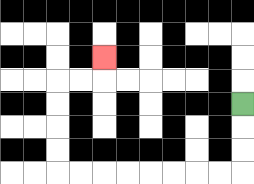{'start': '[10, 4]', 'end': '[4, 2]', 'path_directions': 'D,D,D,L,L,L,L,L,L,L,L,U,U,U,U,R,R,U', 'path_coordinates': '[[10, 4], [10, 5], [10, 6], [10, 7], [9, 7], [8, 7], [7, 7], [6, 7], [5, 7], [4, 7], [3, 7], [2, 7], [2, 6], [2, 5], [2, 4], [2, 3], [3, 3], [4, 3], [4, 2]]'}